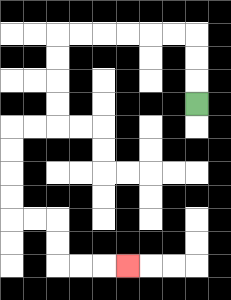{'start': '[8, 4]', 'end': '[5, 11]', 'path_directions': 'U,U,U,L,L,L,L,L,L,D,D,D,D,L,L,D,D,D,D,R,R,D,D,R,R,R', 'path_coordinates': '[[8, 4], [8, 3], [8, 2], [8, 1], [7, 1], [6, 1], [5, 1], [4, 1], [3, 1], [2, 1], [2, 2], [2, 3], [2, 4], [2, 5], [1, 5], [0, 5], [0, 6], [0, 7], [0, 8], [0, 9], [1, 9], [2, 9], [2, 10], [2, 11], [3, 11], [4, 11], [5, 11]]'}